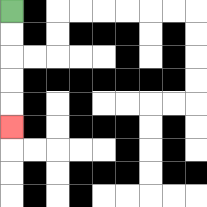{'start': '[0, 0]', 'end': '[0, 5]', 'path_directions': 'D,D,D,D,D', 'path_coordinates': '[[0, 0], [0, 1], [0, 2], [0, 3], [0, 4], [0, 5]]'}